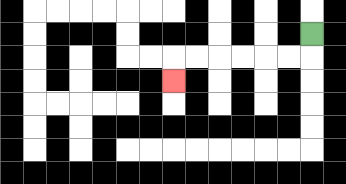{'start': '[13, 1]', 'end': '[7, 3]', 'path_directions': 'D,L,L,L,L,L,L,D', 'path_coordinates': '[[13, 1], [13, 2], [12, 2], [11, 2], [10, 2], [9, 2], [8, 2], [7, 2], [7, 3]]'}